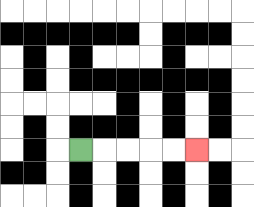{'start': '[3, 6]', 'end': '[8, 6]', 'path_directions': 'R,R,R,R,R', 'path_coordinates': '[[3, 6], [4, 6], [5, 6], [6, 6], [7, 6], [8, 6]]'}